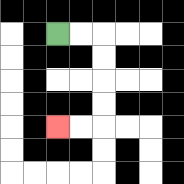{'start': '[2, 1]', 'end': '[2, 5]', 'path_directions': 'R,R,D,D,D,D,L,L', 'path_coordinates': '[[2, 1], [3, 1], [4, 1], [4, 2], [4, 3], [4, 4], [4, 5], [3, 5], [2, 5]]'}